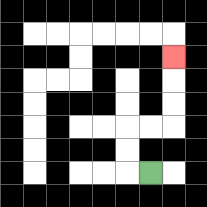{'start': '[6, 7]', 'end': '[7, 2]', 'path_directions': 'L,U,U,R,R,U,U,U', 'path_coordinates': '[[6, 7], [5, 7], [5, 6], [5, 5], [6, 5], [7, 5], [7, 4], [7, 3], [7, 2]]'}